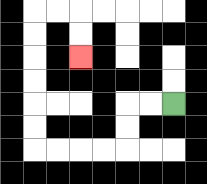{'start': '[7, 4]', 'end': '[3, 2]', 'path_directions': 'L,L,D,D,L,L,L,L,U,U,U,U,U,U,R,R,D,D', 'path_coordinates': '[[7, 4], [6, 4], [5, 4], [5, 5], [5, 6], [4, 6], [3, 6], [2, 6], [1, 6], [1, 5], [1, 4], [1, 3], [1, 2], [1, 1], [1, 0], [2, 0], [3, 0], [3, 1], [3, 2]]'}